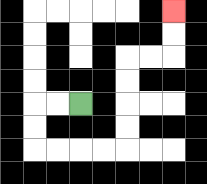{'start': '[3, 4]', 'end': '[7, 0]', 'path_directions': 'L,L,D,D,R,R,R,R,U,U,U,U,R,R,U,U', 'path_coordinates': '[[3, 4], [2, 4], [1, 4], [1, 5], [1, 6], [2, 6], [3, 6], [4, 6], [5, 6], [5, 5], [5, 4], [5, 3], [5, 2], [6, 2], [7, 2], [7, 1], [7, 0]]'}